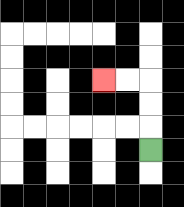{'start': '[6, 6]', 'end': '[4, 3]', 'path_directions': 'U,U,U,L,L', 'path_coordinates': '[[6, 6], [6, 5], [6, 4], [6, 3], [5, 3], [4, 3]]'}